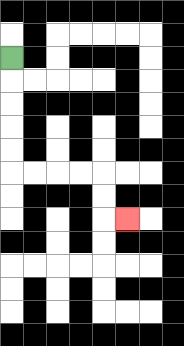{'start': '[0, 2]', 'end': '[5, 9]', 'path_directions': 'D,D,D,D,D,R,R,R,R,D,D,R', 'path_coordinates': '[[0, 2], [0, 3], [0, 4], [0, 5], [0, 6], [0, 7], [1, 7], [2, 7], [3, 7], [4, 7], [4, 8], [4, 9], [5, 9]]'}